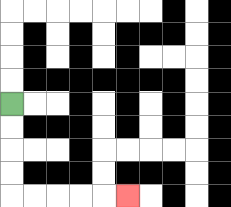{'start': '[0, 4]', 'end': '[5, 8]', 'path_directions': 'D,D,D,D,R,R,R,R,R', 'path_coordinates': '[[0, 4], [0, 5], [0, 6], [0, 7], [0, 8], [1, 8], [2, 8], [3, 8], [4, 8], [5, 8]]'}